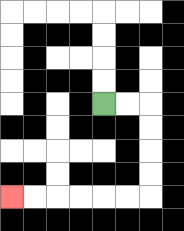{'start': '[4, 4]', 'end': '[0, 8]', 'path_directions': 'R,R,D,D,D,D,L,L,L,L,L,L', 'path_coordinates': '[[4, 4], [5, 4], [6, 4], [6, 5], [6, 6], [6, 7], [6, 8], [5, 8], [4, 8], [3, 8], [2, 8], [1, 8], [0, 8]]'}